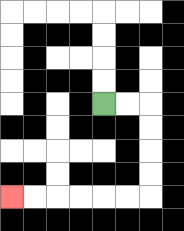{'start': '[4, 4]', 'end': '[0, 8]', 'path_directions': 'R,R,D,D,D,D,L,L,L,L,L,L', 'path_coordinates': '[[4, 4], [5, 4], [6, 4], [6, 5], [6, 6], [6, 7], [6, 8], [5, 8], [4, 8], [3, 8], [2, 8], [1, 8], [0, 8]]'}